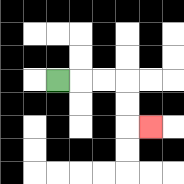{'start': '[2, 3]', 'end': '[6, 5]', 'path_directions': 'R,R,R,D,D,R', 'path_coordinates': '[[2, 3], [3, 3], [4, 3], [5, 3], [5, 4], [5, 5], [6, 5]]'}